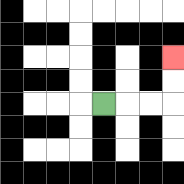{'start': '[4, 4]', 'end': '[7, 2]', 'path_directions': 'R,R,R,U,U', 'path_coordinates': '[[4, 4], [5, 4], [6, 4], [7, 4], [7, 3], [7, 2]]'}